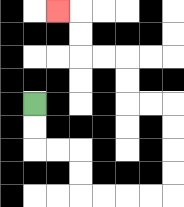{'start': '[1, 4]', 'end': '[2, 0]', 'path_directions': 'D,D,R,R,D,D,R,R,R,R,U,U,U,U,L,L,U,U,L,L,U,U,L', 'path_coordinates': '[[1, 4], [1, 5], [1, 6], [2, 6], [3, 6], [3, 7], [3, 8], [4, 8], [5, 8], [6, 8], [7, 8], [7, 7], [7, 6], [7, 5], [7, 4], [6, 4], [5, 4], [5, 3], [5, 2], [4, 2], [3, 2], [3, 1], [3, 0], [2, 0]]'}